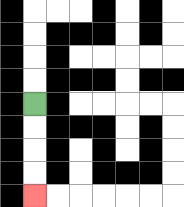{'start': '[1, 4]', 'end': '[1, 8]', 'path_directions': 'D,D,D,D', 'path_coordinates': '[[1, 4], [1, 5], [1, 6], [1, 7], [1, 8]]'}